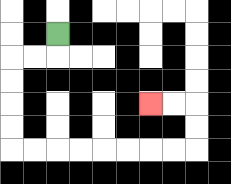{'start': '[2, 1]', 'end': '[6, 4]', 'path_directions': 'D,L,L,D,D,D,D,R,R,R,R,R,R,R,R,U,U,L,L', 'path_coordinates': '[[2, 1], [2, 2], [1, 2], [0, 2], [0, 3], [0, 4], [0, 5], [0, 6], [1, 6], [2, 6], [3, 6], [4, 6], [5, 6], [6, 6], [7, 6], [8, 6], [8, 5], [8, 4], [7, 4], [6, 4]]'}